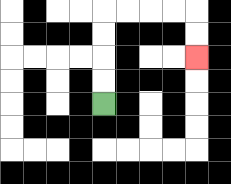{'start': '[4, 4]', 'end': '[8, 2]', 'path_directions': 'U,U,U,U,R,R,R,R,D,D', 'path_coordinates': '[[4, 4], [4, 3], [4, 2], [4, 1], [4, 0], [5, 0], [6, 0], [7, 0], [8, 0], [8, 1], [8, 2]]'}